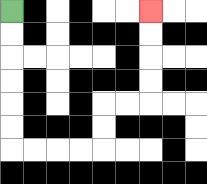{'start': '[0, 0]', 'end': '[6, 0]', 'path_directions': 'D,D,D,D,D,D,R,R,R,R,U,U,R,R,U,U,U,U', 'path_coordinates': '[[0, 0], [0, 1], [0, 2], [0, 3], [0, 4], [0, 5], [0, 6], [1, 6], [2, 6], [3, 6], [4, 6], [4, 5], [4, 4], [5, 4], [6, 4], [6, 3], [6, 2], [6, 1], [6, 0]]'}